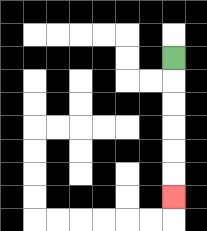{'start': '[7, 2]', 'end': '[7, 8]', 'path_directions': 'D,D,D,D,D,D', 'path_coordinates': '[[7, 2], [7, 3], [7, 4], [7, 5], [7, 6], [7, 7], [7, 8]]'}